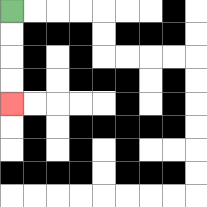{'start': '[0, 0]', 'end': '[0, 4]', 'path_directions': 'D,D,D,D', 'path_coordinates': '[[0, 0], [0, 1], [0, 2], [0, 3], [0, 4]]'}